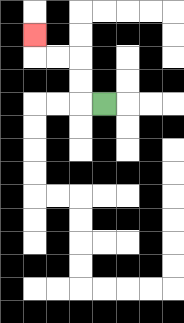{'start': '[4, 4]', 'end': '[1, 1]', 'path_directions': 'L,U,U,L,L,U', 'path_coordinates': '[[4, 4], [3, 4], [3, 3], [3, 2], [2, 2], [1, 2], [1, 1]]'}